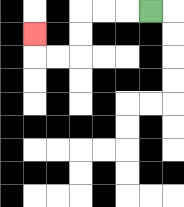{'start': '[6, 0]', 'end': '[1, 1]', 'path_directions': 'L,L,L,D,D,L,L,U', 'path_coordinates': '[[6, 0], [5, 0], [4, 0], [3, 0], [3, 1], [3, 2], [2, 2], [1, 2], [1, 1]]'}